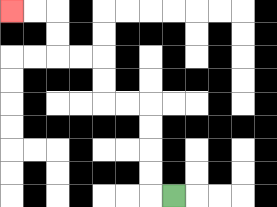{'start': '[7, 8]', 'end': '[0, 0]', 'path_directions': 'L,U,U,U,U,L,L,U,U,L,L,U,U,L,L', 'path_coordinates': '[[7, 8], [6, 8], [6, 7], [6, 6], [6, 5], [6, 4], [5, 4], [4, 4], [4, 3], [4, 2], [3, 2], [2, 2], [2, 1], [2, 0], [1, 0], [0, 0]]'}